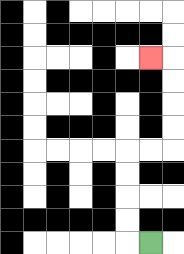{'start': '[6, 10]', 'end': '[6, 2]', 'path_directions': 'L,U,U,U,U,R,R,U,U,U,U,L', 'path_coordinates': '[[6, 10], [5, 10], [5, 9], [5, 8], [5, 7], [5, 6], [6, 6], [7, 6], [7, 5], [7, 4], [7, 3], [7, 2], [6, 2]]'}